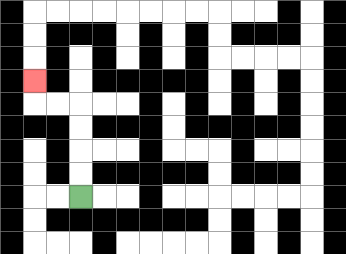{'start': '[3, 8]', 'end': '[1, 3]', 'path_directions': 'U,U,U,U,L,L,U', 'path_coordinates': '[[3, 8], [3, 7], [3, 6], [3, 5], [3, 4], [2, 4], [1, 4], [1, 3]]'}